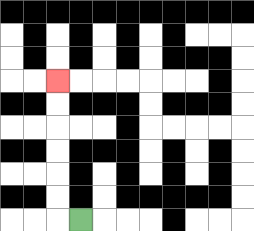{'start': '[3, 9]', 'end': '[2, 3]', 'path_directions': 'L,U,U,U,U,U,U', 'path_coordinates': '[[3, 9], [2, 9], [2, 8], [2, 7], [2, 6], [2, 5], [2, 4], [2, 3]]'}